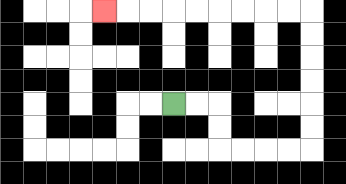{'start': '[7, 4]', 'end': '[4, 0]', 'path_directions': 'R,R,D,D,R,R,R,R,U,U,U,U,U,U,L,L,L,L,L,L,L,L,L', 'path_coordinates': '[[7, 4], [8, 4], [9, 4], [9, 5], [9, 6], [10, 6], [11, 6], [12, 6], [13, 6], [13, 5], [13, 4], [13, 3], [13, 2], [13, 1], [13, 0], [12, 0], [11, 0], [10, 0], [9, 0], [8, 0], [7, 0], [6, 0], [5, 0], [4, 0]]'}